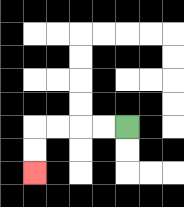{'start': '[5, 5]', 'end': '[1, 7]', 'path_directions': 'L,L,L,L,D,D', 'path_coordinates': '[[5, 5], [4, 5], [3, 5], [2, 5], [1, 5], [1, 6], [1, 7]]'}